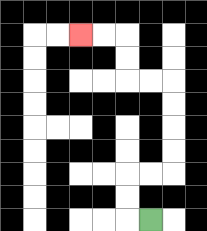{'start': '[6, 9]', 'end': '[3, 1]', 'path_directions': 'L,U,U,R,R,U,U,U,U,L,L,U,U,L,L', 'path_coordinates': '[[6, 9], [5, 9], [5, 8], [5, 7], [6, 7], [7, 7], [7, 6], [7, 5], [7, 4], [7, 3], [6, 3], [5, 3], [5, 2], [5, 1], [4, 1], [3, 1]]'}